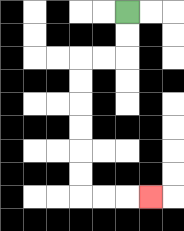{'start': '[5, 0]', 'end': '[6, 8]', 'path_directions': 'D,D,L,L,D,D,D,D,D,D,R,R,R', 'path_coordinates': '[[5, 0], [5, 1], [5, 2], [4, 2], [3, 2], [3, 3], [3, 4], [3, 5], [3, 6], [3, 7], [3, 8], [4, 8], [5, 8], [6, 8]]'}